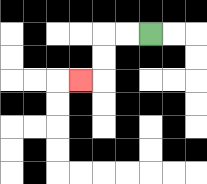{'start': '[6, 1]', 'end': '[3, 3]', 'path_directions': 'L,L,D,D,L', 'path_coordinates': '[[6, 1], [5, 1], [4, 1], [4, 2], [4, 3], [3, 3]]'}